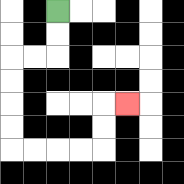{'start': '[2, 0]', 'end': '[5, 4]', 'path_directions': 'D,D,L,L,D,D,D,D,R,R,R,R,U,U,R', 'path_coordinates': '[[2, 0], [2, 1], [2, 2], [1, 2], [0, 2], [0, 3], [0, 4], [0, 5], [0, 6], [1, 6], [2, 6], [3, 6], [4, 6], [4, 5], [4, 4], [5, 4]]'}